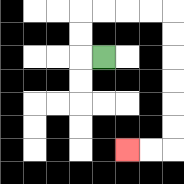{'start': '[4, 2]', 'end': '[5, 6]', 'path_directions': 'L,U,U,R,R,R,R,D,D,D,D,D,D,L,L', 'path_coordinates': '[[4, 2], [3, 2], [3, 1], [3, 0], [4, 0], [5, 0], [6, 0], [7, 0], [7, 1], [7, 2], [7, 3], [7, 4], [7, 5], [7, 6], [6, 6], [5, 6]]'}